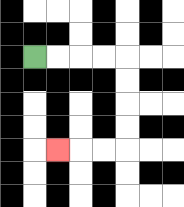{'start': '[1, 2]', 'end': '[2, 6]', 'path_directions': 'R,R,R,R,D,D,D,D,L,L,L', 'path_coordinates': '[[1, 2], [2, 2], [3, 2], [4, 2], [5, 2], [5, 3], [5, 4], [5, 5], [5, 6], [4, 6], [3, 6], [2, 6]]'}